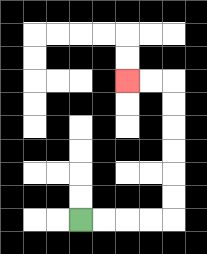{'start': '[3, 9]', 'end': '[5, 3]', 'path_directions': 'R,R,R,R,U,U,U,U,U,U,L,L', 'path_coordinates': '[[3, 9], [4, 9], [5, 9], [6, 9], [7, 9], [7, 8], [7, 7], [7, 6], [7, 5], [7, 4], [7, 3], [6, 3], [5, 3]]'}